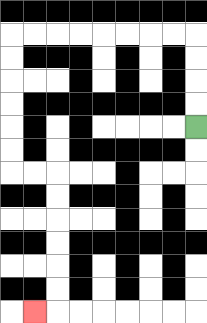{'start': '[8, 5]', 'end': '[1, 13]', 'path_directions': 'U,U,U,U,L,L,L,L,L,L,L,L,D,D,D,D,D,D,R,R,D,D,D,D,D,D,L', 'path_coordinates': '[[8, 5], [8, 4], [8, 3], [8, 2], [8, 1], [7, 1], [6, 1], [5, 1], [4, 1], [3, 1], [2, 1], [1, 1], [0, 1], [0, 2], [0, 3], [0, 4], [0, 5], [0, 6], [0, 7], [1, 7], [2, 7], [2, 8], [2, 9], [2, 10], [2, 11], [2, 12], [2, 13], [1, 13]]'}